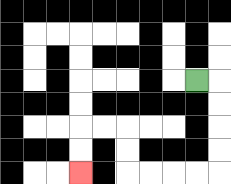{'start': '[8, 3]', 'end': '[3, 7]', 'path_directions': 'R,D,D,D,D,L,L,L,L,U,U,L,L,D,D', 'path_coordinates': '[[8, 3], [9, 3], [9, 4], [9, 5], [9, 6], [9, 7], [8, 7], [7, 7], [6, 7], [5, 7], [5, 6], [5, 5], [4, 5], [3, 5], [3, 6], [3, 7]]'}